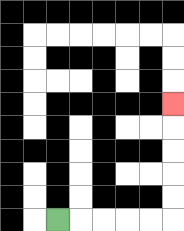{'start': '[2, 9]', 'end': '[7, 4]', 'path_directions': 'R,R,R,R,R,U,U,U,U,U', 'path_coordinates': '[[2, 9], [3, 9], [4, 9], [5, 9], [6, 9], [7, 9], [7, 8], [7, 7], [7, 6], [7, 5], [7, 4]]'}